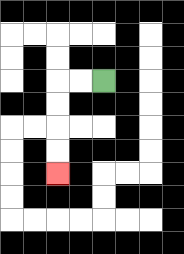{'start': '[4, 3]', 'end': '[2, 7]', 'path_directions': 'L,L,D,D,D,D', 'path_coordinates': '[[4, 3], [3, 3], [2, 3], [2, 4], [2, 5], [2, 6], [2, 7]]'}